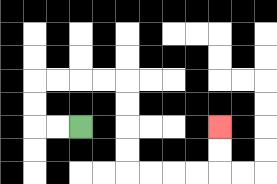{'start': '[3, 5]', 'end': '[9, 5]', 'path_directions': 'L,L,U,U,R,R,R,R,D,D,D,D,R,R,R,R,U,U', 'path_coordinates': '[[3, 5], [2, 5], [1, 5], [1, 4], [1, 3], [2, 3], [3, 3], [4, 3], [5, 3], [5, 4], [5, 5], [5, 6], [5, 7], [6, 7], [7, 7], [8, 7], [9, 7], [9, 6], [9, 5]]'}